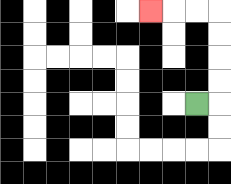{'start': '[8, 4]', 'end': '[6, 0]', 'path_directions': 'R,U,U,U,U,L,L,L', 'path_coordinates': '[[8, 4], [9, 4], [9, 3], [9, 2], [9, 1], [9, 0], [8, 0], [7, 0], [6, 0]]'}